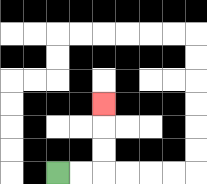{'start': '[2, 7]', 'end': '[4, 4]', 'path_directions': 'R,R,U,U,U', 'path_coordinates': '[[2, 7], [3, 7], [4, 7], [4, 6], [4, 5], [4, 4]]'}